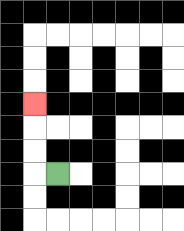{'start': '[2, 7]', 'end': '[1, 4]', 'path_directions': 'L,U,U,U', 'path_coordinates': '[[2, 7], [1, 7], [1, 6], [1, 5], [1, 4]]'}